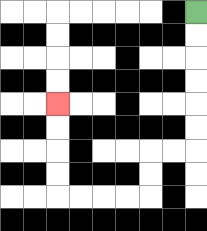{'start': '[8, 0]', 'end': '[2, 4]', 'path_directions': 'D,D,D,D,D,D,L,L,D,D,L,L,L,L,U,U,U,U', 'path_coordinates': '[[8, 0], [8, 1], [8, 2], [8, 3], [8, 4], [8, 5], [8, 6], [7, 6], [6, 6], [6, 7], [6, 8], [5, 8], [4, 8], [3, 8], [2, 8], [2, 7], [2, 6], [2, 5], [2, 4]]'}